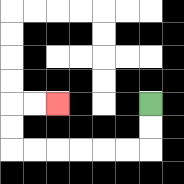{'start': '[6, 4]', 'end': '[2, 4]', 'path_directions': 'D,D,L,L,L,L,L,L,U,U,R,R', 'path_coordinates': '[[6, 4], [6, 5], [6, 6], [5, 6], [4, 6], [3, 6], [2, 6], [1, 6], [0, 6], [0, 5], [0, 4], [1, 4], [2, 4]]'}